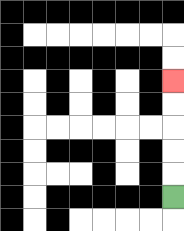{'start': '[7, 8]', 'end': '[7, 3]', 'path_directions': 'U,U,U,U,U', 'path_coordinates': '[[7, 8], [7, 7], [7, 6], [7, 5], [7, 4], [7, 3]]'}